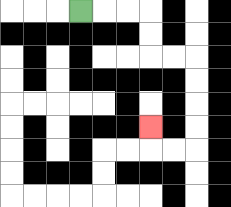{'start': '[3, 0]', 'end': '[6, 5]', 'path_directions': 'R,R,R,D,D,R,R,D,D,D,D,L,L,U', 'path_coordinates': '[[3, 0], [4, 0], [5, 0], [6, 0], [6, 1], [6, 2], [7, 2], [8, 2], [8, 3], [8, 4], [8, 5], [8, 6], [7, 6], [6, 6], [6, 5]]'}